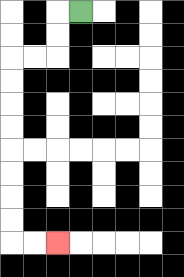{'start': '[3, 0]', 'end': '[2, 10]', 'path_directions': 'L,D,D,L,L,D,D,D,D,D,D,D,D,R,R', 'path_coordinates': '[[3, 0], [2, 0], [2, 1], [2, 2], [1, 2], [0, 2], [0, 3], [0, 4], [0, 5], [0, 6], [0, 7], [0, 8], [0, 9], [0, 10], [1, 10], [2, 10]]'}